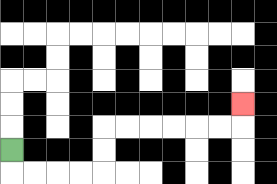{'start': '[0, 6]', 'end': '[10, 4]', 'path_directions': 'D,R,R,R,R,U,U,R,R,R,R,R,R,U', 'path_coordinates': '[[0, 6], [0, 7], [1, 7], [2, 7], [3, 7], [4, 7], [4, 6], [4, 5], [5, 5], [6, 5], [7, 5], [8, 5], [9, 5], [10, 5], [10, 4]]'}